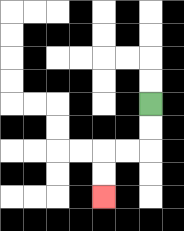{'start': '[6, 4]', 'end': '[4, 8]', 'path_directions': 'D,D,L,L,D,D', 'path_coordinates': '[[6, 4], [6, 5], [6, 6], [5, 6], [4, 6], [4, 7], [4, 8]]'}